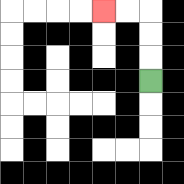{'start': '[6, 3]', 'end': '[4, 0]', 'path_directions': 'U,U,U,L,L', 'path_coordinates': '[[6, 3], [6, 2], [6, 1], [6, 0], [5, 0], [4, 0]]'}